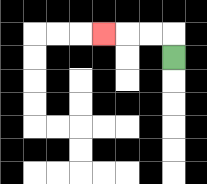{'start': '[7, 2]', 'end': '[4, 1]', 'path_directions': 'U,L,L,L', 'path_coordinates': '[[7, 2], [7, 1], [6, 1], [5, 1], [4, 1]]'}